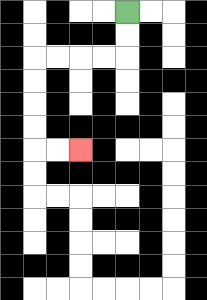{'start': '[5, 0]', 'end': '[3, 6]', 'path_directions': 'D,D,L,L,L,L,D,D,D,D,R,R', 'path_coordinates': '[[5, 0], [5, 1], [5, 2], [4, 2], [3, 2], [2, 2], [1, 2], [1, 3], [1, 4], [1, 5], [1, 6], [2, 6], [3, 6]]'}